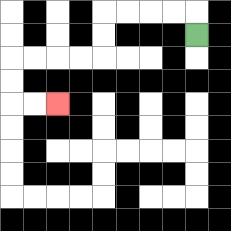{'start': '[8, 1]', 'end': '[2, 4]', 'path_directions': 'U,L,L,L,L,D,D,L,L,L,L,D,D,R,R', 'path_coordinates': '[[8, 1], [8, 0], [7, 0], [6, 0], [5, 0], [4, 0], [4, 1], [4, 2], [3, 2], [2, 2], [1, 2], [0, 2], [0, 3], [0, 4], [1, 4], [2, 4]]'}